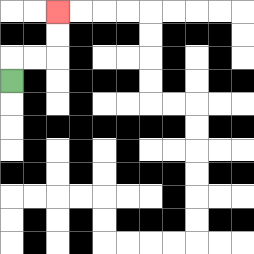{'start': '[0, 3]', 'end': '[2, 0]', 'path_directions': 'U,R,R,U,U', 'path_coordinates': '[[0, 3], [0, 2], [1, 2], [2, 2], [2, 1], [2, 0]]'}